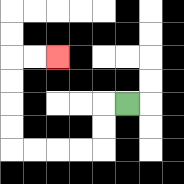{'start': '[5, 4]', 'end': '[2, 2]', 'path_directions': 'L,D,D,L,L,L,L,U,U,U,U,R,R', 'path_coordinates': '[[5, 4], [4, 4], [4, 5], [4, 6], [3, 6], [2, 6], [1, 6], [0, 6], [0, 5], [0, 4], [0, 3], [0, 2], [1, 2], [2, 2]]'}